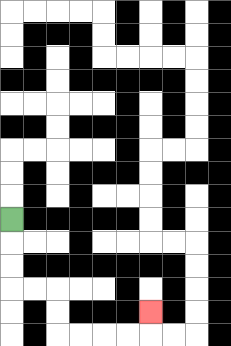{'start': '[0, 9]', 'end': '[6, 13]', 'path_directions': 'D,D,D,R,R,D,D,R,R,R,R,U', 'path_coordinates': '[[0, 9], [0, 10], [0, 11], [0, 12], [1, 12], [2, 12], [2, 13], [2, 14], [3, 14], [4, 14], [5, 14], [6, 14], [6, 13]]'}